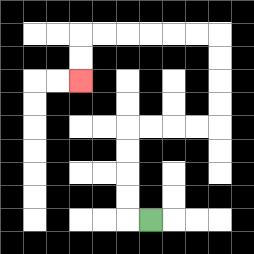{'start': '[6, 9]', 'end': '[3, 3]', 'path_directions': 'L,U,U,U,U,R,R,R,R,U,U,U,U,L,L,L,L,L,L,D,D', 'path_coordinates': '[[6, 9], [5, 9], [5, 8], [5, 7], [5, 6], [5, 5], [6, 5], [7, 5], [8, 5], [9, 5], [9, 4], [9, 3], [9, 2], [9, 1], [8, 1], [7, 1], [6, 1], [5, 1], [4, 1], [3, 1], [3, 2], [3, 3]]'}